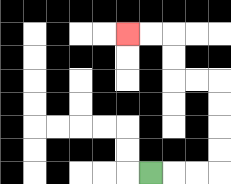{'start': '[6, 7]', 'end': '[5, 1]', 'path_directions': 'R,R,R,U,U,U,U,L,L,U,U,L,L', 'path_coordinates': '[[6, 7], [7, 7], [8, 7], [9, 7], [9, 6], [9, 5], [9, 4], [9, 3], [8, 3], [7, 3], [7, 2], [7, 1], [6, 1], [5, 1]]'}